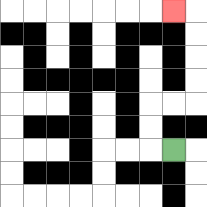{'start': '[7, 6]', 'end': '[7, 0]', 'path_directions': 'L,U,U,R,R,U,U,U,U,L', 'path_coordinates': '[[7, 6], [6, 6], [6, 5], [6, 4], [7, 4], [8, 4], [8, 3], [8, 2], [8, 1], [8, 0], [7, 0]]'}